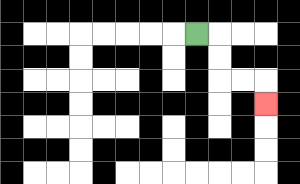{'start': '[8, 1]', 'end': '[11, 4]', 'path_directions': 'R,D,D,R,R,D', 'path_coordinates': '[[8, 1], [9, 1], [9, 2], [9, 3], [10, 3], [11, 3], [11, 4]]'}